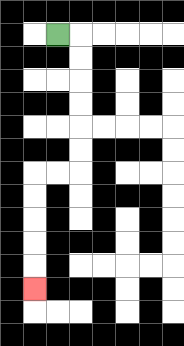{'start': '[2, 1]', 'end': '[1, 12]', 'path_directions': 'R,D,D,D,D,D,D,L,L,D,D,D,D,D', 'path_coordinates': '[[2, 1], [3, 1], [3, 2], [3, 3], [3, 4], [3, 5], [3, 6], [3, 7], [2, 7], [1, 7], [1, 8], [1, 9], [1, 10], [1, 11], [1, 12]]'}